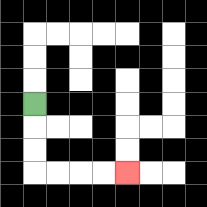{'start': '[1, 4]', 'end': '[5, 7]', 'path_directions': 'D,D,D,R,R,R,R', 'path_coordinates': '[[1, 4], [1, 5], [1, 6], [1, 7], [2, 7], [3, 7], [4, 7], [5, 7]]'}